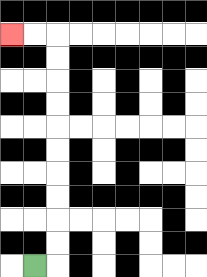{'start': '[1, 11]', 'end': '[0, 1]', 'path_directions': 'R,U,U,U,U,U,U,U,U,U,U,L,L', 'path_coordinates': '[[1, 11], [2, 11], [2, 10], [2, 9], [2, 8], [2, 7], [2, 6], [2, 5], [2, 4], [2, 3], [2, 2], [2, 1], [1, 1], [0, 1]]'}